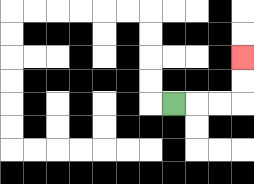{'start': '[7, 4]', 'end': '[10, 2]', 'path_directions': 'R,R,R,U,U', 'path_coordinates': '[[7, 4], [8, 4], [9, 4], [10, 4], [10, 3], [10, 2]]'}